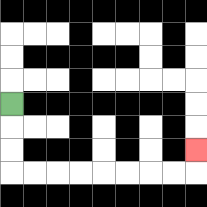{'start': '[0, 4]', 'end': '[8, 6]', 'path_directions': 'D,D,D,R,R,R,R,R,R,R,R,U', 'path_coordinates': '[[0, 4], [0, 5], [0, 6], [0, 7], [1, 7], [2, 7], [3, 7], [4, 7], [5, 7], [6, 7], [7, 7], [8, 7], [8, 6]]'}